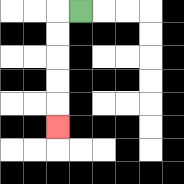{'start': '[3, 0]', 'end': '[2, 5]', 'path_directions': 'L,D,D,D,D,D', 'path_coordinates': '[[3, 0], [2, 0], [2, 1], [2, 2], [2, 3], [2, 4], [2, 5]]'}